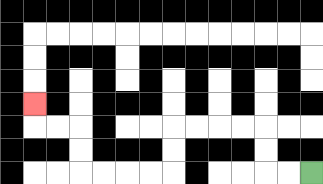{'start': '[13, 7]', 'end': '[1, 4]', 'path_directions': 'L,L,U,U,L,L,L,L,D,D,L,L,L,L,U,U,L,L,U', 'path_coordinates': '[[13, 7], [12, 7], [11, 7], [11, 6], [11, 5], [10, 5], [9, 5], [8, 5], [7, 5], [7, 6], [7, 7], [6, 7], [5, 7], [4, 7], [3, 7], [3, 6], [3, 5], [2, 5], [1, 5], [1, 4]]'}